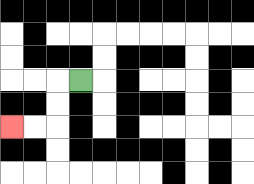{'start': '[3, 3]', 'end': '[0, 5]', 'path_directions': 'L,D,D,L,L', 'path_coordinates': '[[3, 3], [2, 3], [2, 4], [2, 5], [1, 5], [0, 5]]'}